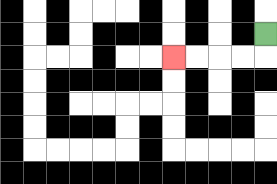{'start': '[11, 1]', 'end': '[7, 2]', 'path_directions': 'D,L,L,L,L', 'path_coordinates': '[[11, 1], [11, 2], [10, 2], [9, 2], [8, 2], [7, 2]]'}